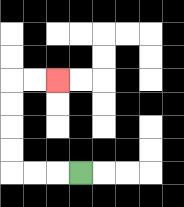{'start': '[3, 7]', 'end': '[2, 3]', 'path_directions': 'L,L,L,U,U,U,U,R,R', 'path_coordinates': '[[3, 7], [2, 7], [1, 7], [0, 7], [0, 6], [0, 5], [0, 4], [0, 3], [1, 3], [2, 3]]'}